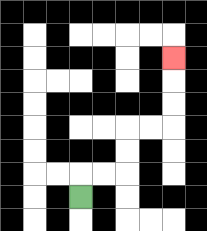{'start': '[3, 8]', 'end': '[7, 2]', 'path_directions': 'U,R,R,U,U,R,R,U,U,U', 'path_coordinates': '[[3, 8], [3, 7], [4, 7], [5, 7], [5, 6], [5, 5], [6, 5], [7, 5], [7, 4], [7, 3], [7, 2]]'}